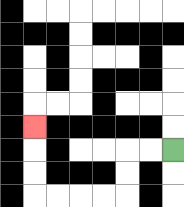{'start': '[7, 6]', 'end': '[1, 5]', 'path_directions': 'L,L,D,D,L,L,L,L,U,U,U', 'path_coordinates': '[[7, 6], [6, 6], [5, 6], [5, 7], [5, 8], [4, 8], [3, 8], [2, 8], [1, 8], [1, 7], [1, 6], [1, 5]]'}